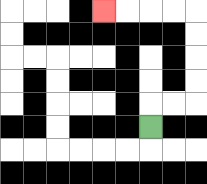{'start': '[6, 5]', 'end': '[4, 0]', 'path_directions': 'U,R,R,U,U,U,U,L,L,L,L', 'path_coordinates': '[[6, 5], [6, 4], [7, 4], [8, 4], [8, 3], [8, 2], [8, 1], [8, 0], [7, 0], [6, 0], [5, 0], [4, 0]]'}